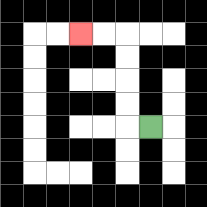{'start': '[6, 5]', 'end': '[3, 1]', 'path_directions': 'L,U,U,U,U,L,L', 'path_coordinates': '[[6, 5], [5, 5], [5, 4], [5, 3], [5, 2], [5, 1], [4, 1], [3, 1]]'}